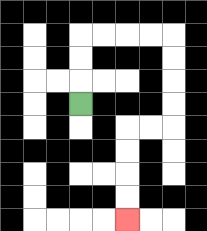{'start': '[3, 4]', 'end': '[5, 9]', 'path_directions': 'U,U,U,R,R,R,R,D,D,D,D,L,L,D,D,D,D', 'path_coordinates': '[[3, 4], [3, 3], [3, 2], [3, 1], [4, 1], [5, 1], [6, 1], [7, 1], [7, 2], [7, 3], [7, 4], [7, 5], [6, 5], [5, 5], [5, 6], [5, 7], [5, 8], [5, 9]]'}